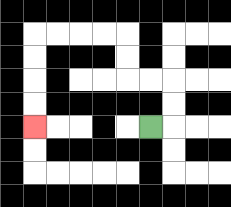{'start': '[6, 5]', 'end': '[1, 5]', 'path_directions': 'R,U,U,L,L,U,U,L,L,L,L,D,D,D,D', 'path_coordinates': '[[6, 5], [7, 5], [7, 4], [7, 3], [6, 3], [5, 3], [5, 2], [5, 1], [4, 1], [3, 1], [2, 1], [1, 1], [1, 2], [1, 3], [1, 4], [1, 5]]'}